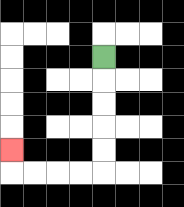{'start': '[4, 2]', 'end': '[0, 6]', 'path_directions': 'D,D,D,D,D,L,L,L,L,U', 'path_coordinates': '[[4, 2], [4, 3], [4, 4], [4, 5], [4, 6], [4, 7], [3, 7], [2, 7], [1, 7], [0, 7], [0, 6]]'}